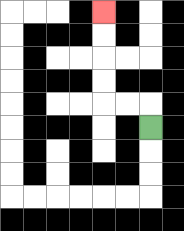{'start': '[6, 5]', 'end': '[4, 0]', 'path_directions': 'U,L,L,U,U,U,U', 'path_coordinates': '[[6, 5], [6, 4], [5, 4], [4, 4], [4, 3], [4, 2], [4, 1], [4, 0]]'}